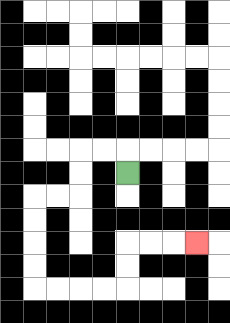{'start': '[5, 7]', 'end': '[8, 10]', 'path_directions': 'U,L,L,D,D,L,L,D,D,D,D,R,R,R,R,U,U,R,R,R', 'path_coordinates': '[[5, 7], [5, 6], [4, 6], [3, 6], [3, 7], [3, 8], [2, 8], [1, 8], [1, 9], [1, 10], [1, 11], [1, 12], [2, 12], [3, 12], [4, 12], [5, 12], [5, 11], [5, 10], [6, 10], [7, 10], [8, 10]]'}